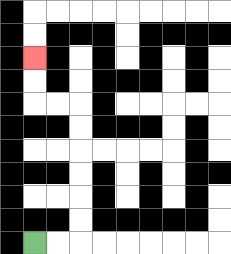{'start': '[1, 10]', 'end': '[1, 2]', 'path_directions': 'R,R,U,U,U,U,U,U,L,L,U,U', 'path_coordinates': '[[1, 10], [2, 10], [3, 10], [3, 9], [3, 8], [3, 7], [3, 6], [3, 5], [3, 4], [2, 4], [1, 4], [1, 3], [1, 2]]'}